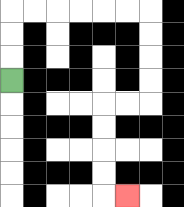{'start': '[0, 3]', 'end': '[5, 8]', 'path_directions': 'U,U,U,R,R,R,R,R,R,D,D,D,D,L,L,D,D,D,D,R', 'path_coordinates': '[[0, 3], [0, 2], [0, 1], [0, 0], [1, 0], [2, 0], [3, 0], [4, 0], [5, 0], [6, 0], [6, 1], [6, 2], [6, 3], [6, 4], [5, 4], [4, 4], [4, 5], [4, 6], [4, 7], [4, 8], [5, 8]]'}